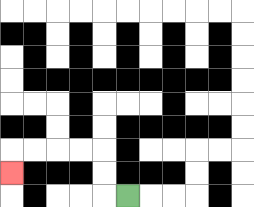{'start': '[5, 8]', 'end': '[0, 7]', 'path_directions': 'L,U,U,L,L,L,L,D', 'path_coordinates': '[[5, 8], [4, 8], [4, 7], [4, 6], [3, 6], [2, 6], [1, 6], [0, 6], [0, 7]]'}